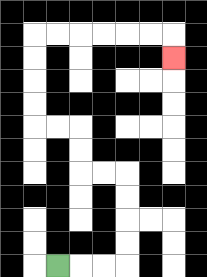{'start': '[2, 11]', 'end': '[7, 2]', 'path_directions': 'R,R,R,U,U,U,U,L,L,U,U,L,L,U,U,U,U,R,R,R,R,R,R,D', 'path_coordinates': '[[2, 11], [3, 11], [4, 11], [5, 11], [5, 10], [5, 9], [5, 8], [5, 7], [4, 7], [3, 7], [3, 6], [3, 5], [2, 5], [1, 5], [1, 4], [1, 3], [1, 2], [1, 1], [2, 1], [3, 1], [4, 1], [5, 1], [6, 1], [7, 1], [7, 2]]'}